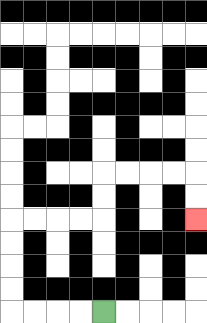{'start': '[4, 13]', 'end': '[8, 9]', 'path_directions': 'L,L,L,L,U,U,U,U,R,R,R,R,U,U,R,R,R,R,D,D', 'path_coordinates': '[[4, 13], [3, 13], [2, 13], [1, 13], [0, 13], [0, 12], [0, 11], [0, 10], [0, 9], [1, 9], [2, 9], [3, 9], [4, 9], [4, 8], [4, 7], [5, 7], [6, 7], [7, 7], [8, 7], [8, 8], [8, 9]]'}